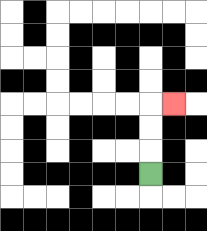{'start': '[6, 7]', 'end': '[7, 4]', 'path_directions': 'U,U,U,R', 'path_coordinates': '[[6, 7], [6, 6], [6, 5], [6, 4], [7, 4]]'}